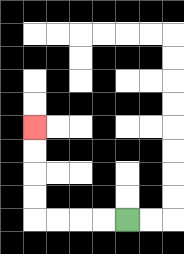{'start': '[5, 9]', 'end': '[1, 5]', 'path_directions': 'L,L,L,L,U,U,U,U', 'path_coordinates': '[[5, 9], [4, 9], [3, 9], [2, 9], [1, 9], [1, 8], [1, 7], [1, 6], [1, 5]]'}